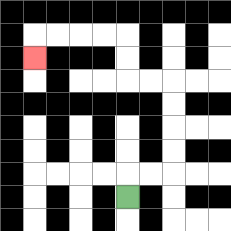{'start': '[5, 8]', 'end': '[1, 2]', 'path_directions': 'U,R,R,U,U,U,U,L,L,U,U,L,L,L,L,D', 'path_coordinates': '[[5, 8], [5, 7], [6, 7], [7, 7], [7, 6], [7, 5], [7, 4], [7, 3], [6, 3], [5, 3], [5, 2], [5, 1], [4, 1], [3, 1], [2, 1], [1, 1], [1, 2]]'}